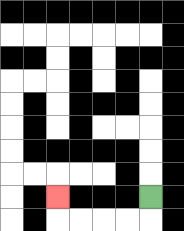{'start': '[6, 8]', 'end': '[2, 8]', 'path_directions': 'D,L,L,L,L,U', 'path_coordinates': '[[6, 8], [6, 9], [5, 9], [4, 9], [3, 9], [2, 9], [2, 8]]'}